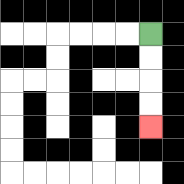{'start': '[6, 1]', 'end': '[6, 5]', 'path_directions': 'D,D,D,D', 'path_coordinates': '[[6, 1], [6, 2], [6, 3], [6, 4], [6, 5]]'}